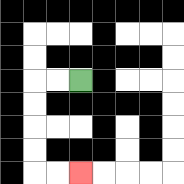{'start': '[3, 3]', 'end': '[3, 7]', 'path_directions': 'L,L,D,D,D,D,R,R', 'path_coordinates': '[[3, 3], [2, 3], [1, 3], [1, 4], [1, 5], [1, 6], [1, 7], [2, 7], [3, 7]]'}